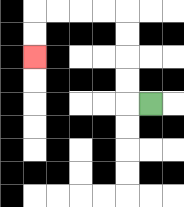{'start': '[6, 4]', 'end': '[1, 2]', 'path_directions': 'L,U,U,U,U,L,L,L,L,D,D', 'path_coordinates': '[[6, 4], [5, 4], [5, 3], [5, 2], [5, 1], [5, 0], [4, 0], [3, 0], [2, 0], [1, 0], [1, 1], [1, 2]]'}